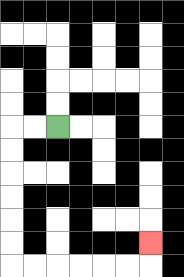{'start': '[2, 5]', 'end': '[6, 10]', 'path_directions': 'L,L,D,D,D,D,D,D,R,R,R,R,R,R,U', 'path_coordinates': '[[2, 5], [1, 5], [0, 5], [0, 6], [0, 7], [0, 8], [0, 9], [0, 10], [0, 11], [1, 11], [2, 11], [3, 11], [4, 11], [5, 11], [6, 11], [6, 10]]'}